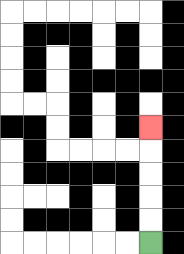{'start': '[6, 10]', 'end': '[6, 5]', 'path_directions': 'U,U,U,U,U', 'path_coordinates': '[[6, 10], [6, 9], [6, 8], [6, 7], [6, 6], [6, 5]]'}